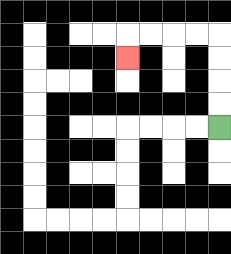{'start': '[9, 5]', 'end': '[5, 2]', 'path_directions': 'U,U,U,U,L,L,L,L,D', 'path_coordinates': '[[9, 5], [9, 4], [9, 3], [9, 2], [9, 1], [8, 1], [7, 1], [6, 1], [5, 1], [5, 2]]'}